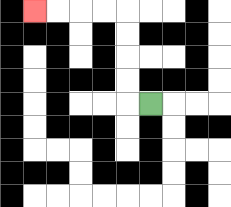{'start': '[6, 4]', 'end': '[1, 0]', 'path_directions': 'L,U,U,U,U,L,L,L,L', 'path_coordinates': '[[6, 4], [5, 4], [5, 3], [5, 2], [5, 1], [5, 0], [4, 0], [3, 0], [2, 0], [1, 0]]'}